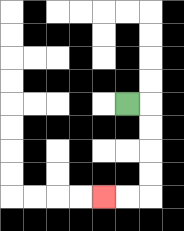{'start': '[5, 4]', 'end': '[4, 8]', 'path_directions': 'R,D,D,D,D,L,L', 'path_coordinates': '[[5, 4], [6, 4], [6, 5], [6, 6], [6, 7], [6, 8], [5, 8], [4, 8]]'}